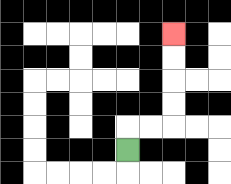{'start': '[5, 6]', 'end': '[7, 1]', 'path_directions': 'U,R,R,U,U,U,U', 'path_coordinates': '[[5, 6], [5, 5], [6, 5], [7, 5], [7, 4], [7, 3], [7, 2], [7, 1]]'}